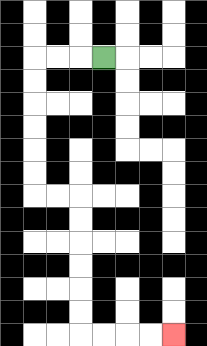{'start': '[4, 2]', 'end': '[7, 14]', 'path_directions': 'L,L,L,D,D,D,D,D,D,R,R,D,D,D,D,D,D,R,R,R,R', 'path_coordinates': '[[4, 2], [3, 2], [2, 2], [1, 2], [1, 3], [1, 4], [1, 5], [1, 6], [1, 7], [1, 8], [2, 8], [3, 8], [3, 9], [3, 10], [3, 11], [3, 12], [3, 13], [3, 14], [4, 14], [5, 14], [6, 14], [7, 14]]'}